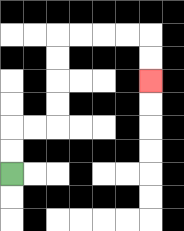{'start': '[0, 7]', 'end': '[6, 3]', 'path_directions': 'U,U,R,R,U,U,U,U,R,R,R,R,D,D', 'path_coordinates': '[[0, 7], [0, 6], [0, 5], [1, 5], [2, 5], [2, 4], [2, 3], [2, 2], [2, 1], [3, 1], [4, 1], [5, 1], [6, 1], [6, 2], [6, 3]]'}